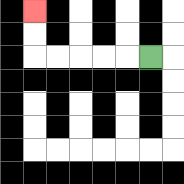{'start': '[6, 2]', 'end': '[1, 0]', 'path_directions': 'L,L,L,L,L,U,U', 'path_coordinates': '[[6, 2], [5, 2], [4, 2], [3, 2], [2, 2], [1, 2], [1, 1], [1, 0]]'}